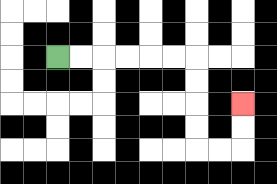{'start': '[2, 2]', 'end': '[10, 4]', 'path_directions': 'R,R,R,R,R,R,D,D,D,D,R,R,U,U', 'path_coordinates': '[[2, 2], [3, 2], [4, 2], [5, 2], [6, 2], [7, 2], [8, 2], [8, 3], [8, 4], [8, 5], [8, 6], [9, 6], [10, 6], [10, 5], [10, 4]]'}